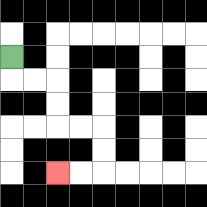{'start': '[0, 2]', 'end': '[2, 7]', 'path_directions': 'D,R,R,D,D,R,R,D,D,L,L', 'path_coordinates': '[[0, 2], [0, 3], [1, 3], [2, 3], [2, 4], [2, 5], [3, 5], [4, 5], [4, 6], [4, 7], [3, 7], [2, 7]]'}